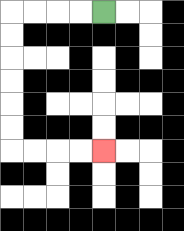{'start': '[4, 0]', 'end': '[4, 6]', 'path_directions': 'L,L,L,L,D,D,D,D,D,D,R,R,R,R', 'path_coordinates': '[[4, 0], [3, 0], [2, 0], [1, 0], [0, 0], [0, 1], [0, 2], [0, 3], [0, 4], [0, 5], [0, 6], [1, 6], [2, 6], [3, 6], [4, 6]]'}